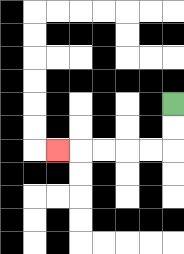{'start': '[7, 4]', 'end': '[2, 6]', 'path_directions': 'D,D,L,L,L,L,L', 'path_coordinates': '[[7, 4], [7, 5], [7, 6], [6, 6], [5, 6], [4, 6], [3, 6], [2, 6]]'}